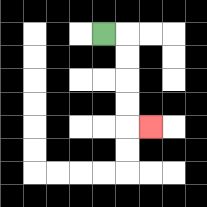{'start': '[4, 1]', 'end': '[6, 5]', 'path_directions': 'R,D,D,D,D,R', 'path_coordinates': '[[4, 1], [5, 1], [5, 2], [5, 3], [5, 4], [5, 5], [6, 5]]'}